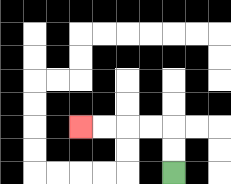{'start': '[7, 7]', 'end': '[3, 5]', 'path_directions': 'U,U,L,L,L,L', 'path_coordinates': '[[7, 7], [7, 6], [7, 5], [6, 5], [5, 5], [4, 5], [3, 5]]'}